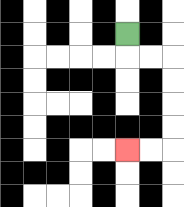{'start': '[5, 1]', 'end': '[5, 6]', 'path_directions': 'D,R,R,D,D,D,D,L,L', 'path_coordinates': '[[5, 1], [5, 2], [6, 2], [7, 2], [7, 3], [7, 4], [7, 5], [7, 6], [6, 6], [5, 6]]'}